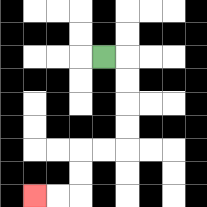{'start': '[4, 2]', 'end': '[1, 8]', 'path_directions': 'R,D,D,D,D,L,L,D,D,L,L', 'path_coordinates': '[[4, 2], [5, 2], [5, 3], [5, 4], [5, 5], [5, 6], [4, 6], [3, 6], [3, 7], [3, 8], [2, 8], [1, 8]]'}